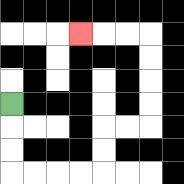{'start': '[0, 4]', 'end': '[3, 1]', 'path_directions': 'D,D,D,R,R,R,R,U,U,R,R,U,U,U,U,L,L,L', 'path_coordinates': '[[0, 4], [0, 5], [0, 6], [0, 7], [1, 7], [2, 7], [3, 7], [4, 7], [4, 6], [4, 5], [5, 5], [6, 5], [6, 4], [6, 3], [6, 2], [6, 1], [5, 1], [4, 1], [3, 1]]'}